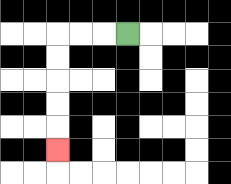{'start': '[5, 1]', 'end': '[2, 6]', 'path_directions': 'L,L,L,D,D,D,D,D', 'path_coordinates': '[[5, 1], [4, 1], [3, 1], [2, 1], [2, 2], [2, 3], [2, 4], [2, 5], [2, 6]]'}